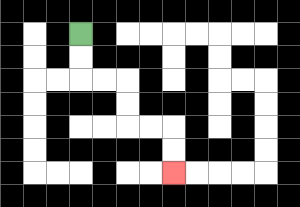{'start': '[3, 1]', 'end': '[7, 7]', 'path_directions': 'D,D,R,R,D,D,R,R,D,D', 'path_coordinates': '[[3, 1], [3, 2], [3, 3], [4, 3], [5, 3], [5, 4], [5, 5], [6, 5], [7, 5], [7, 6], [7, 7]]'}